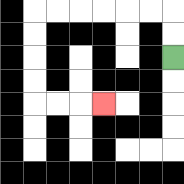{'start': '[7, 2]', 'end': '[4, 4]', 'path_directions': 'U,U,L,L,L,L,L,L,D,D,D,D,R,R,R', 'path_coordinates': '[[7, 2], [7, 1], [7, 0], [6, 0], [5, 0], [4, 0], [3, 0], [2, 0], [1, 0], [1, 1], [1, 2], [1, 3], [1, 4], [2, 4], [3, 4], [4, 4]]'}